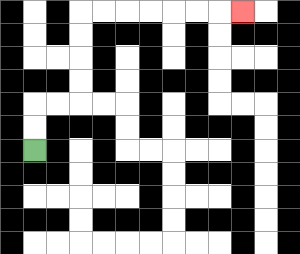{'start': '[1, 6]', 'end': '[10, 0]', 'path_directions': 'U,U,R,R,U,U,U,U,R,R,R,R,R,R,R', 'path_coordinates': '[[1, 6], [1, 5], [1, 4], [2, 4], [3, 4], [3, 3], [3, 2], [3, 1], [3, 0], [4, 0], [5, 0], [6, 0], [7, 0], [8, 0], [9, 0], [10, 0]]'}